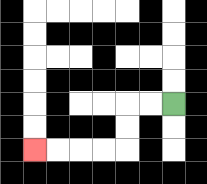{'start': '[7, 4]', 'end': '[1, 6]', 'path_directions': 'L,L,D,D,L,L,L,L', 'path_coordinates': '[[7, 4], [6, 4], [5, 4], [5, 5], [5, 6], [4, 6], [3, 6], [2, 6], [1, 6]]'}